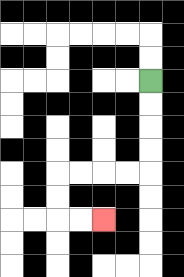{'start': '[6, 3]', 'end': '[4, 9]', 'path_directions': 'D,D,D,D,L,L,L,L,D,D,R,R', 'path_coordinates': '[[6, 3], [6, 4], [6, 5], [6, 6], [6, 7], [5, 7], [4, 7], [3, 7], [2, 7], [2, 8], [2, 9], [3, 9], [4, 9]]'}